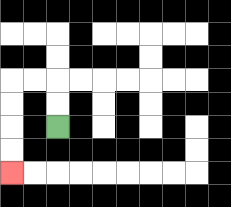{'start': '[2, 5]', 'end': '[0, 7]', 'path_directions': 'U,U,L,L,D,D,D,D', 'path_coordinates': '[[2, 5], [2, 4], [2, 3], [1, 3], [0, 3], [0, 4], [0, 5], [0, 6], [0, 7]]'}